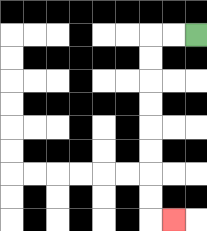{'start': '[8, 1]', 'end': '[7, 9]', 'path_directions': 'L,L,D,D,D,D,D,D,D,D,R', 'path_coordinates': '[[8, 1], [7, 1], [6, 1], [6, 2], [6, 3], [6, 4], [6, 5], [6, 6], [6, 7], [6, 8], [6, 9], [7, 9]]'}